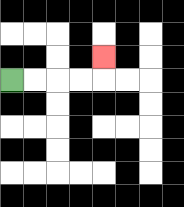{'start': '[0, 3]', 'end': '[4, 2]', 'path_directions': 'R,R,R,R,U', 'path_coordinates': '[[0, 3], [1, 3], [2, 3], [3, 3], [4, 3], [4, 2]]'}